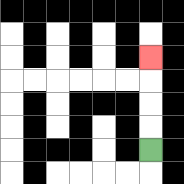{'start': '[6, 6]', 'end': '[6, 2]', 'path_directions': 'U,U,U,U', 'path_coordinates': '[[6, 6], [6, 5], [6, 4], [6, 3], [6, 2]]'}